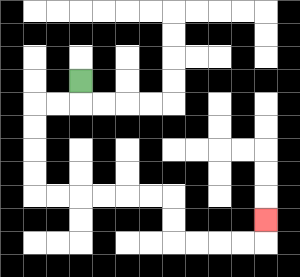{'start': '[3, 3]', 'end': '[11, 9]', 'path_directions': 'D,L,L,D,D,D,D,R,R,R,R,R,R,D,D,R,R,R,R,U', 'path_coordinates': '[[3, 3], [3, 4], [2, 4], [1, 4], [1, 5], [1, 6], [1, 7], [1, 8], [2, 8], [3, 8], [4, 8], [5, 8], [6, 8], [7, 8], [7, 9], [7, 10], [8, 10], [9, 10], [10, 10], [11, 10], [11, 9]]'}